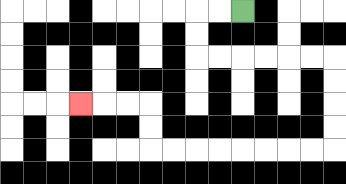{'start': '[10, 0]', 'end': '[3, 4]', 'path_directions': 'L,L,D,D,R,R,R,R,R,R,D,D,D,D,L,L,L,L,L,L,L,L,U,U,L,L,L', 'path_coordinates': '[[10, 0], [9, 0], [8, 0], [8, 1], [8, 2], [9, 2], [10, 2], [11, 2], [12, 2], [13, 2], [14, 2], [14, 3], [14, 4], [14, 5], [14, 6], [13, 6], [12, 6], [11, 6], [10, 6], [9, 6], [8, 6], [7, 6], [6, 6], [6, 5], [6, 4], [5, 4], [4, 4], [3, 4]]'}